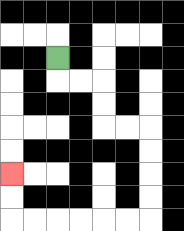{'start': '[2, 2]', 'end': '[0, 7]', 'path_directions': 'D,R,R,D,D,R,R,D,D,D,D,L,L,L,L,L,L,U,U', 'path_coordinates': '[[2, 2], [2, 3], [3, 3], [4, 3], [4, 4], [4, 5], [5, 5], [6, 5], [6, 6], [6, 7], [6, 8], [6, 9], [5, 9], [4, 9], [3, 9], [2, 9], [1, 9], [0, 9], [0, 8], [0, 7]]'}